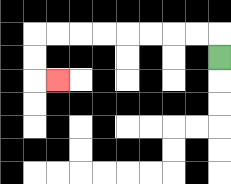{'start': '[9, 2]', 'end': '[2, 3]', 'path_directions': 'U,L,L,L,L,L,L,L,L,D,D,R', 'path_coordinates': '[[9, 2], [9, 1], [8, 1], [7, 1], [6, 1], [5, 1], [4, 1], [3, 1], [2, 1], [1, 1], [1, 2], [1, 3], [2, 3]]'}